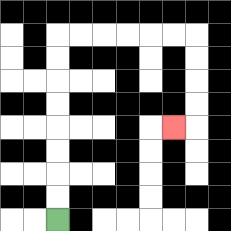{'start': '[2, 9]', 'end': '[7, 5]', 'path_directions': 'U,U,U,U,U,U,U,U,R,R,R,R,R,R,D,D,D,D,L', 'path_coordinates': '[[2, 9], [2, 8], [2, 7], [2, 6], [2, 5], [2, 4], [2, 3], [2, 2], [2, 1], [3, 1], [4, 1], [5, 1], [6, 1], [7, 1], [8, 1], [8, 2], [8, 3], [8, 4], [8, 5], [7, 5]]'}